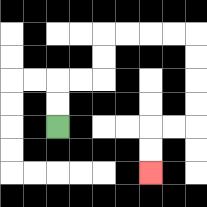{'start': '[2, 5]', 'end': '[6, 7]', 'path_directions': 'U,U,R,R,U,U,R,R,R,R,D,D,D,D,L,L,D,D', 'path_coordinates': '[[2, 5], [2, 4], [2, 3], [3, 3], [4, 3], [4, 2], [4, 1], [5, 1], [6, 1], [7, 1], [8, 1], [8, 2], [8, 3], [8, 4], [8, 5], [7, 5], [6, 5], [6, 6], [6, 7]]'}